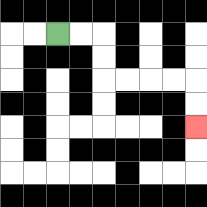{'start': '[2, 1]', 'end': '[8, 5]', 'path_directions': 'R,R,D,D,R,R,R,R,D,D', 'path_coordinates': '[[2, 1], [3, 1], [4, 1], [4, 2], [4, 3], [5, 3], [6, 3], [7, 3], [8, 3], [8, 4], [8, 5]]'}